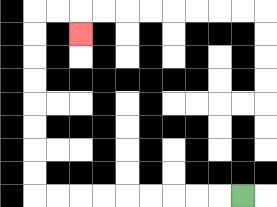{'start': '[10, 8]', 'end': '[3, 1]', 'path_directions': 'L,L,L,L,L,L,L,L,L,U,U,U,U,U,U,U,U,R,R,D', 'path_coordinates': '[[10, 8], [9, 8], [8, 8], [7, 8], [6, 8], [5, 8], [4, 8], [3, 8], [2, 8], [1, 8], [1, 7], [1, 6], [1, 5], [1, 4], [1, 3], [1, 2], [1, 1], [1, 0], [2, 0], [3, 0], [3, 1]]'}